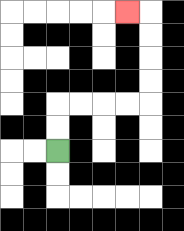{'start': '[2, 6]', 'end': '[5, 0]', 'path_directions': 'U,U,R,R,R,R,U,U,U,U,L', 'path_coordinates': '[[2, 6], [2, 5], [2, 4], [3, 4], [4, 4], [5, 4], [6, 4], [6, 3], [6, 2], [6, 1], [6, 0], [5, 0]]'}